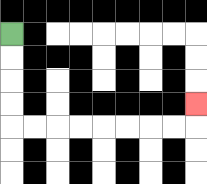{'start': '[0, 1]', 'end': '[8, 4]', 'path_directions': 'D,D,D,D,R,R,R,R,R,R,R,R,U', 'path_coordinates': '[[0, 1], [0, 2], [0, 3], [0, 4], [0, 5], [1, 5], [2, 5], [3, 5], [4, 5], [5, 5], [6, 5], [7, 5], [8, 5], [8, 4]]'}